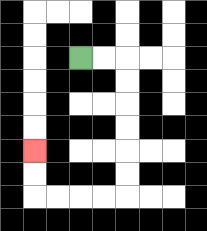{'start': '[3, 2]', 'end': '[1, 6]', 'path_directions': 'R,R,D,D,D,D,D,D,L,L,L,L,U,U', 'path_coordinates': '[[3, 2], [4, 2], [5, 2], [5, 3], [5, 4], [5, 5], [5, 6], [5, 7], [5, 8], [4, 8], [3, 8], [2, 8], [1, 8], [1, 7], [1, 6]]'}